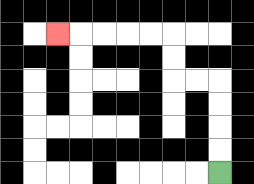{'start': '[9, 7]', 'end': '[2, 1]', 'path_directions': 'U,U,U,U,L,L,U,U,L,L,L,L,L', 'path_coordinates': '[[9, 7], [9, 6], [9, 5], [9, 4], [9, 3], [8, 3], [7, 3], [7, 2], [7, 1], [6, 1], [5, 1], [4, 1], [3, 1], [2, 1]]'}